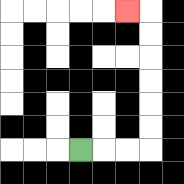{'start': '[3, 6]', 'end': '[5, 0]', 'path_directions': 'R,R,R,U,U,U,U,U,U,L', 'path_coordinates': '[[3, 6], [4, 6], [5, 6], [6, 6], [6, 5], [6, 4], [6, 3], [6, 2], [6, 1], [6, 0], [5, 0]]'}